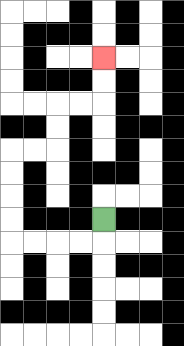{'start': '[4, 9]', 'end': '[4, 2]', 'path_directions': 'D,L,L,L,L,U,U,U,U,R,R,U,U,R,R,U,U', 'path_coordinates': '[[4, 9], [4, 10], [3, 10], [2, 10], [1, 10], [0, 10], [0, 9], [0, 8], [0, 7], [0, 6], [1, 6], [2, 6], [2, 5], [2, 4], [3, 4], [4, 4], [4, 3], [4, 2]]'}